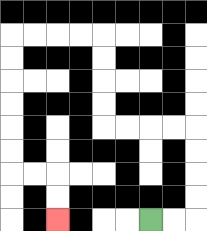{'start': '[6, 9]', 'end': '[2, 9]', 'path_directions': 'R,R,U,U,U,U,L,L,L,L,U,U,U,U,L,L,L,L,D,D,D,D,D,D,R,R,D,D', 'path_coordinates': '[[6, 9], [7, 9], [8, 9], [8, 8], [8, 7], [8, 6], [8, 5], [7, 5], [6, 5], [5, 5], [4, 5], [4, 4], [4, 3], [4, 2], [4, 1], [3, 1], [2, 1], [1, 1], [0, 1], [0, 2], [0, 3], [0, 4], [0, 5], [0, 6], [0, 7], [1, 7], [2, 7], [2, 8], [2, 9]]'}